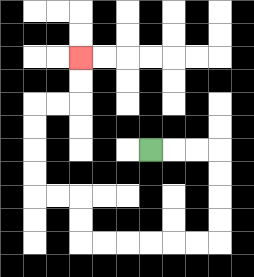{'start': '[6, 6]', 'end': '[3, 2]', 'path_directions': 'R,R,R,D,D,D,D,L,L,L,L,L,L,U,U,L,L,U,U,U,U,R,R,U,U', 'path_coordinates': '[[6, 6], [7, 6], [8, 6], [9, 6], [9, 7], [9, 8], [9, 9], [9, 10], [8, 10], [7, 10], [6, 10], [5, 10], [4, 10], [3, 10], [3, 9], [3, 8], [2, 8], [1, 8], [1, 7], [1, 6], [1, 5], [1, 4], [2, 4], [3, 4], [3, 3], [3, 2]]'}